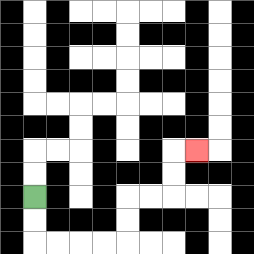{'start': '[1, 8]', 'end': '[8, 6]', 'path_directions': 'D,D,R,R,R,R,U,U,R,R,U,U,R', 'path_coordinates': '[[1, 8], [1, 9], [1, 10], [2, 10], [3, 10], [4, 10], [5, 10], [5, 9], [5, 8], [6, 8], [7, 8], [7, 7], [7, 6], [8, 6]]'}